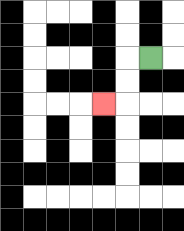{'start': '[6, 2]', 'end': '[4, 4]', 'path_directions': 'L,D,D,L', 'path_coordinates': '[[6, 2], [5, 2], [5, 3], [5, 4], [4, 4]]'}